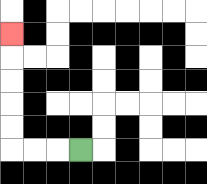{'start': '[3, 6]', 'end': '[0, 1]', 'path_directions': 'L,L,L,U,U,U,U,U', 'path_coordinates': '[[3, 6], [2, 6], [1, 6], [0, 6], [0, 5], [0, 4], [0, 3], [0, 2], [0, 1]]'}